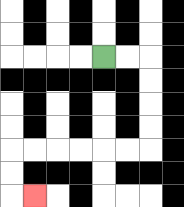{'start': '[4, 2]', 'end': '[1, 8]', 'path_directions': 'R,R,D,D,D,D,L,L,L,L,L,L,D,D,R', 'path_coordinates': '[[4, 2], [5, 2], [6, 2], [6, 3], [6, 4], [6, 5], [6, 6], [5, 6], [4, 6], [3, 6], [2, 6], [1, 6], [0, 6], [0, 7], [0, 8], [1, 8]]'}